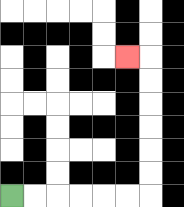{'start': '[0, 8]', 'end': '[5, 2]', 'path_directions': 'R,R,R,R,R,R,U,U,U,U,U,U,L', 'path_coordinates': '[[0, 8], [1, 8], [2, 8], [3, 8], [4, 8], [5, 8], [6, 8], [6, 7], [6, 6], [6, 5], [6, 4], [6, 3], [6, 2], [5, 2]]'}